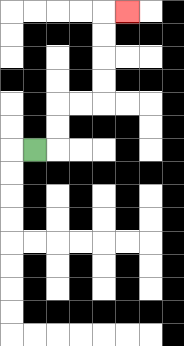{'start': '[1, 6]', 'end': '[5, 0]', 'path_directions': 'R,U,U,R,R,U,U,U,U,R', 'path_coordinates': '[[1, 6], [2, 6], [2, 5], [2, 4], [3, 4], [4, 4], [4, 3], [4, 2], [4, 1], [4, 0], [5, 0]]'}